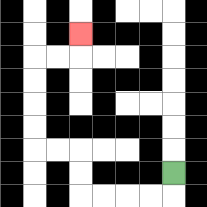{'start': '[7, 7]', 'end': '[3, 1]', 'path_directions': 'D,L,L,L,L,U,U,L,L,U,U,U,U,R,R,U', 'path_coordinates': '[[7, 7], [7, 8], [6, 8], [5, 8], [4, 8], [3, 8], [3, 7], [3, 6], [2, 6], [1, 6], [1, 5], [1, 4], [1, 3], [1, 2], [2, 2], [3, 2], [3, 1]]'}